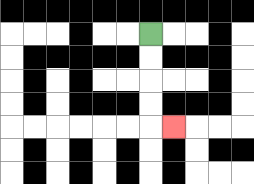{'start': '[6, 1]', 'end': '[7, 5]', 'path_directions': 'D,D,D,D,R', 'path_coordinates': '[[6, 1], [6, 2], [6, 3], [6, 4], [6, 5], [7, 5]]'}